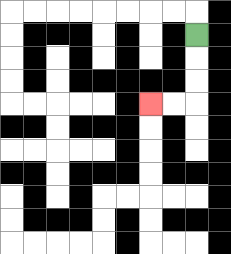{'start': '[8, 1]', 'end': '[6, 4]', 'path_directions': 'D,D,D,L,L', 'path_coordinates': '[[8, 1], [8, 2], [8, 3], [8, 4], [7, 4], [6, 4]]'}